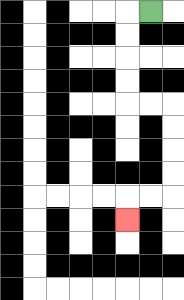{'start': '[6, 0]', 'end': '[5, 9]', 'path_directions': 'L,D,D,D,D,R,R,D,D,D,D,L,L,D', 'path_coordinates': '[[6, 0], [5, 0], [5, 1], [5, 2], [5, 3], [5, 4], [6, 4], [7, 4], [7, 5], [7, 6], [7, 7], [7, 8], [6, 8], [5, 8], [5, 9]]'}